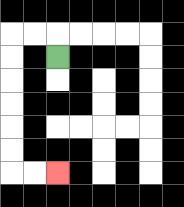{'start': '[2, 2]', 'end': '[2, 7]', 'path_directions': 'U,L,L,D,D,D,D,D,D,R,R', 'path_coordinates': '[[2, 2], [2, 1], [1, 1], [0, 1], [0, 2], [0, 3], [0, 4], [0, 5], [0, 6], [0, 7], [1, 7], [2, 7]]'}